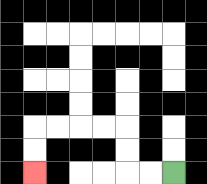{'start': '[7, 7]', 'end': '[1, 7]', 'path_directions': 'L,L,U,U,L,L,L,L,D,D', 'path_coordinates': '[[7, 7], [6, 7], [5, 7], [5, 6], [5, 5], [4, 5], [3, 5], [2, 5], [1, 5], [1, 6], [1, 7]]'}